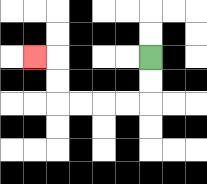{'start': '[6, 2]', 'end': '[1, 2]', 'path_directions': 'D,D,L,L,L,L,U,U,L', 'path_coordinates': '[[6, 2], [6, 3], [6, 4], [5, 4], [4, 4], [3, 4], [2, 4], [2, 3], [2, 2], [1, 2]]'}